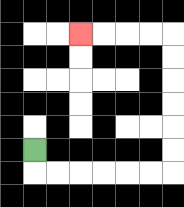{'start': '[1, 6]', 'end': '[3, 1]', 'path_directions': 'D,R,R,R,R,R,R,U,U,U,U,U,U,L,L,L,L', 'path_coordinates': '[[1, 6], [1, 7], [2, 7], [3, 7], [4, 7], [5, 7], [6, 7], [7, 7], [7, 6], [7, 5], [7, 4], [7, 3], [7, 2], [7, 1], [6, 1], [5, 1], [4, 1], [3, 1]]'}